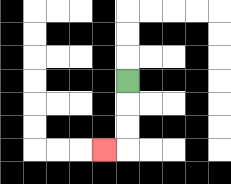{'start': '[5, 3]', 'end': '[4, 6]', 'path_directions': 'D,D,D,L', 'path_coordinates': '[[5, 3], [5, 4], [5, 5], [5, 6], [4, 6]]'}